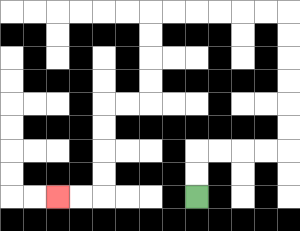{'start': '[8, 8]', 'end': '[2, 8]', 'path_directions': 'U,U,R,R,R,R,U,U,U,U,U,U,L,L,L,L,L,L,D,D,D,D,L,L,D,D,D,D,L,L', 'path_coordinates': '[[8, 8], [8, 7], [8, 6], [9, 6], [10, 6], [11, 6], [12, 6], [12, 5], [12, 4], [12, 3], [12, 2], [12, 1], [12, 0], [11, 0], [10, 0], [9, 0], [8, 0], [7, 0], [6, 0], [6, 1], [6, 2], [6, 3], [6, 4], [5, 4], [4, 4], [4, 5], [4, 6], [4, 7], [4, 8], [3, 8], [2, 8]]'}